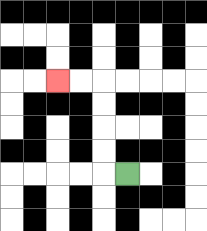{'start': '[5, 7]', 'end': '[2, 3]', 'path_directions': 'L,U,U,U,U,L,L', 'path_coordinates': '[[5, 7], [4, 7], [4, 6], [4, 5], [4, 4], [4, 3], [3, 3], [2, 3]]'}